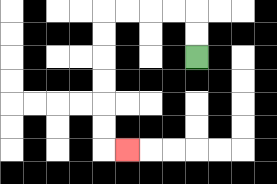{'start': '[8, 2]', 'end': '[5, 6]', 'path_directions': 'U,U,L,L,L,L,D,D,D,D,D,D,R', 'path_coordinates': '[[8, 2], [8, 1], [8, 0], [7, 0], [6, 0], [5, 0], [4, 0], [4, 1], [4, 2], [4, 3], [4, 4], [4, 5], [4, 6], [5, 6]]'}